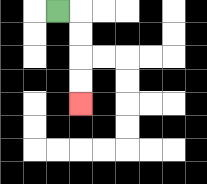{'start': '[2, 0]', 'end': '[3, 4]', 'path_directions': 'R,D,D,D,D', 'path_coordinates': '[[2, 0], [3, 0], [3, 1], [3, 2], [3, 3], [3, 4]]'}